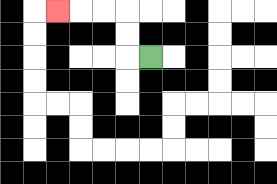{'start': '[6, 2]', 'end': '[2, 0]', 'path_directions': 'L,U,U,L,L,L', 'path_coordinates': '[[6, 2], [5, 2], [5, 1], [5, 0], [4, 0], [3, 0], [2, 0]]'}